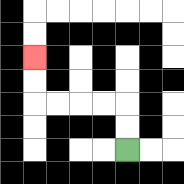{'start': '[5, 6]', 'end': '[1, 2]', 'path_directions': 'U,U,L,L,L,L,U,U', 'path_coordinates': '[[5, 6], [5, 5], [5, 4], [4, 4], [3, 4], [2, 4], [1, 4], [1, 3], [1, 2]]'}